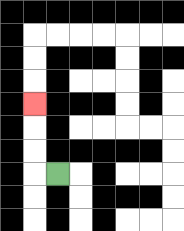{'start': '[2, 7]', 'end': '[1, 4]', 'path_directions': 'L,U,U,U', 'path_coordinates': '[[2, 7], [1, 7], [1, 6], [1, 5], [1, 4]]'}